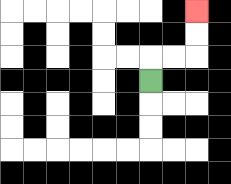{'start': '[6, 3]', 'end': '[8, 0]', 'path_directions': 'U,R,R,U,U', 'path_coordinates': '[[6, 3], [6, 2], [7, 2], [8, 2], [8, 1], [8, 0]]'}